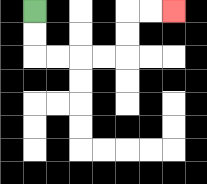{'start': '[1, 0]', 'end': '[7, 0]', 'path_directions': 'D,D,R,R,R,R,U,U,R,R', 'path_coordinates': '[[1, 0], [1, 1], [1, 2], [2, 2], [3, 2], [4, 2], [5, 2], [5, 1], [5, 0], [6, 0], [7, 0]]'}